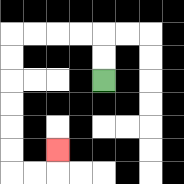{'start': '[4, 3]', 'end': '[2, 6]', 'path_directions': 'U,U,L,L,L,L,D,D,D,D,D,D,R,R,U', 'path_coordinates': '[[4, 3], [4, 2], [4, 1], [3, 1], [2, 1], [1, 1], [0, 1], [0, 2], [0, 3], [0, 4], [0, 5], [0, 6], [0, 7], [1, 7], [2, 7], [2, 6]]'}